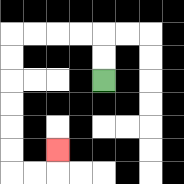{'start': '[4, 3]', 'end': '[2, 6]', 'path_directions': 'U,U,L,L,L,L,D,D,D,D,D,D,R,R,U', 'path_coordinates': '[[4, 3], [4, 2], [4, 1], [3, 1], [2, 1], [1, 1], [0, 1], [0, 2], [0, 3], [0, 4], [0, 5], [0, 6], [0, 7], [1, 7], [2, 7], [2, 6]]'}